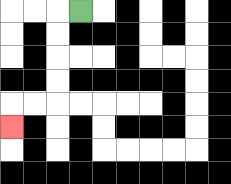{'start': '[3, 0]', 'end': '[0, 5]', 'path_directions': 'L,D,D,D,D,L,L,D', 'path_coordinates': '[[3, 0], [2, 0], [2, 1], [2, 2], [2, 3], [2, 4], [1, 4], [0, 4], [0, 5]]'}